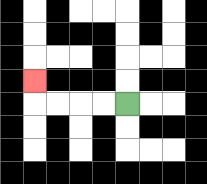{'start': '[5, 4]', 'end': '[1, 3]', 'path_directions': 'L,L,L,L,U', 'path_coordinates': '[[5, 4], [4, 4], [3, 4], [2, 4], [1, 4], [1, 3]]'}